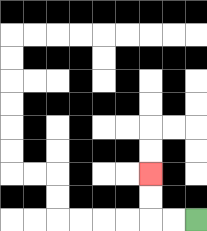{'start': '[8, 9]', 'end': '[6, 7]', 'path_directions': 'L,L,U,U', 'path_coordinates': '[[8, 9], [7, 9], [6, 9], [6, 8], [6, 7]]'}